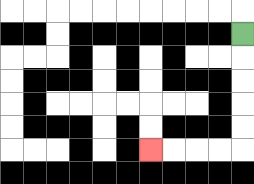{'start': '[10, 1]', 'end': '[6, 6]', 'path_directions': 'D,D,D,D,D,L,L,L,L', 'path_coordinates': '[[10, 1], [10, 2], [10, 3], [10, 4], [10, 5], [10, 6], [9, 6], [8, 6], [7, 6], [6, 6]]'}